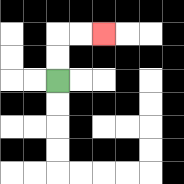{'start': '[2, 3]', 'end': '[4, 1]', 'path_directions': 'U,U,R,R', 'path_coordinates': '[[2, 3], [2, 2], [2, 1], [3, 1], [4, 1]]'}